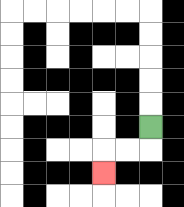{'start': '[6, 5]', 'end': '[4, 7]', 'path_directions': 'D,L,L,D', 'path_coordinates': '[[6, 5], [6, 6], [5, 6], [4, 6], [4, 7]]'}